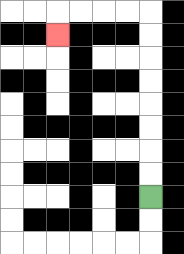{'start': '[6, 8]', 'end': '[2, 1]', 'path_directions': 'U,U,U,U,U,U,U,U,L,L,L,L,D', 'path_coordinates': '[[6, 8], [6, 7], [6, 6], [6, 5], [6, 4], [6, 3], [6, 2], [6, 1], [6, 0], [5, 0], [4, 0], [3, 0], [2, 0], [2, 1]]'}